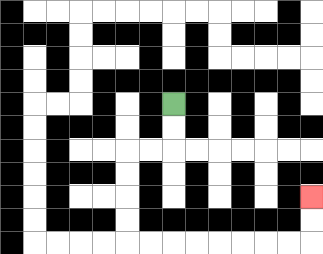{'start': '[7, 4]', 'end': '[13, 8]', 'path_directions': 'D,D,L,L,D,D,D,D,R,R,R,R,R,R,R,R,U,U', 'path_coordinates': '[[7, 4], [7, 5], [7, 6], [6, 6], [5, 6], [5, 7], [5, 8], [5, 9], [5, 10], [6, 10], [7, 10], [8, 10], [9, 10], [10, 10], [11, 10], [12, 10], [13, 10], [13, 9], [13, 8]]'}